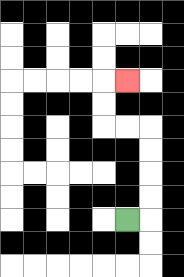{'start': '[5, 9]', 'end': '[5, 3]', 'path_directions': 'R,U,U,U,U,L,L,U,U,R', 'path_coordinates': '[[5, 9], [6, 9], [6, 8], [6, 7], [6, 6], [6, 5], [5, 5], [4, 5], [4, 4], [4, 3], [5, 3]]'}